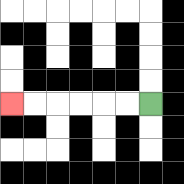{'start': '[6, 4]', 'end': '[0, 4]', 'path_directions': 'L,L,L,L,L,L', 'path_coordinates': '[[6, 4], [5, 4], [4, 4], [3, 4], [2, 4], [1, 4], [0, 4]]'}